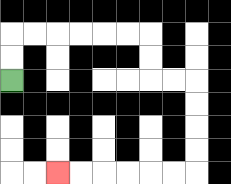{'start': '[0, 3]', 'end': '[2, 7]', 'path_directions': 'U,U,R,R,R,R,R,R,D,D,R,R,D,D,D,D,L,L,L,L,L,L', 'path_coordinates': '[[0, 3], [0, 2], [0, 1], [1, 1], [2, 1], [3, 1], [4, 1], [5, 1], [6, 1], [6, 2], [6, 3], [7, 3], [8, 3], [8, 4], [8, 5], [8, 6], [8, 7], [7, 7], [6, 7], [5, 7], [4, 7], [3, 7], [2, 7]]'}